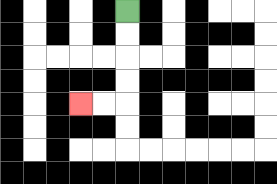{'start': '[5, 0]', 'end': '[3, 4]', 'path_directions': 'D,D,D,D,L,L', 'path_coordinates': '[[5, 0], [5, 1], [5, 2], [5, 3], [5, 4], [4, 4], [3, 4]]'}